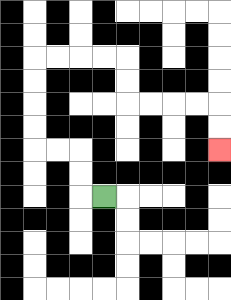{'start': '[4, 8]', 'end': '[9, 6]', 'path_directions': 'L,U,U,L,L,U,U,U,U,R,R,R,R,D,D,R,R,R,R,D,D', 'path_coordinates': '[[4, 8], [3, 8], [3, 7], [3, 6], [2, 6], [1, 6], [1, 5], [1, 4], [1, 3], [1, 2], [2, 2], [3, 2], [4, 2], [5, 2], [5, 3], [5, 4], [6, 4], [7, 4], [8, 4], [9, 4], [9, 5], [9, 6]]'}